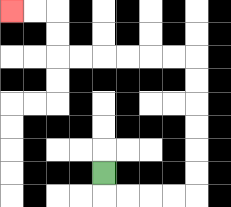{'start': '[4, 7]', 'end': '[0, 0]', 'path_directions': 'D,R,R,R,R,U,U,U,U,U,U,L,L,L,L,L,L,U,U,L,L', 'path_coordinates': '[[4, 7], [4, 8], [5, 8], [6, 8], [7, 8], [8, 8], [8, 7], [8, 6], [8, 5], [8, 4], [8, 3], [8, 2], [7, 2], [6, 2], [5, 2], [4, 2], [3, 2], [2, 2], [2, 1], [2, 0], [1, 0], [0, 0]]'}